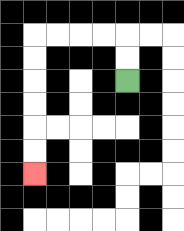{'start': '[5, 3]', 'end': '[1, 7]', 'path_directions': 'U,U,L,L,L,L,D,D,D,D,D,D', 'path_coordinates': '[[5, 3], [5, 2], [5, 1], [4, 1], [3, 1], [2, 1], [1, 1], [1, 2], [1, 3], [1, 4], [1, 5], [1, 6], [1, 7]]'}